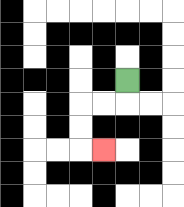{'start': '[5, 3]', 'end': '[4, 6]', 'path_directions': 'D,L,L,D,D,R', 'path_coordinates': '[[5, 3], [5, 4], [4, 4], [3, 4], [3, 5], [3, 6], [4, 6]]'}